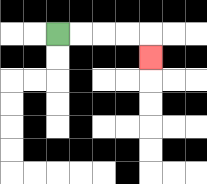{'start': '[2, 1]', 'end': '[6, 2]', 'path_directions': 'R,R,R,R,D', 'path_coordinates': '[[2, 1], [3, 1], [4, 1], [5, 1], [6, 1], [6, 2]]'}